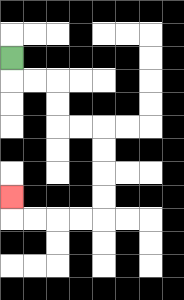{'start': '[0, 2]', 'end': '[0, 8]', 'path_directions': 'D,R,R,D,D,R,R,D,D,D,D,L,L,L,L,U', 'path_coordinates': '[[0, 2], [0, 3], [1, 3], [2, 3], [2, 4], [2, 5], [3, 5], [4, 5], [4, 6], [4, 7], [4, 8], [4, 9], [3, 9], [2, 9], [1, 9], [0, 9], [0, 8]]'}